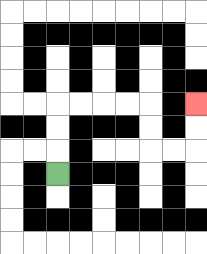{'start': '[2, 7]', 'end': '[8, 4]', 'path_directions': 'U,U,U,R,R,R,R,D,D,R,R,U,U', 'path_coordinates': '[[2, 7], [2, 6], [2, 5], [2, 4], [3, 4], [4, 4], [5, 4], [6, 4], [6, 5], [6, 6], [7, 6], [8, 6], [8, 5], [8, 4]]'}